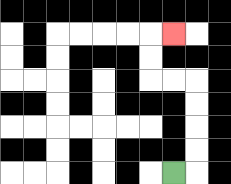{'start': '[7, 7]', 'end': '[7, 1]', 'path_directions': 'R,U,U,U,U,L,L,U,U,R', 'path_coordinates': '[[7, 7], [8, 7], [8, 6], [8, 5], [8, 4], [8, 3], [7, 3], [6, 3], [6, 2], [6, 1], [7, 1]]'}